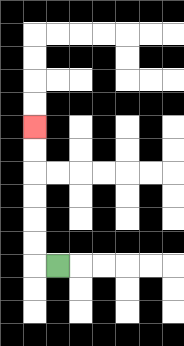{'start': '[2, 11]', 'end': '[1, 5]', 'path_directions': 'L,U,U,U,U,U,U', 'path_coordinates': '[[2, 11], [1, 11], [1, 10], [1, 9], [1, 8], [1, 7], [1, 6], [1, 5]]'}